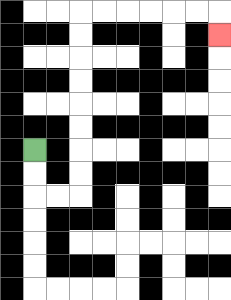{'start': '[1, 6]', 'end': '[9, 1]', 'path_directions': 'D,D,R,R,U,U,U,U,U,U,U,U,R,R,R,R,R,R,D', 'path_coordinates': '[[1, 6], [1, 7], [1, 8], [2, 8], [3, 8], [3, 7], [3, 6], [3, 5], [3, 4], [3, 3], [3, 2], [3, 1], [3, 0], [4, 0], [5, 0], [6, 0], [7, 0], [8, 0], [9, 0], [9, 1]]'}